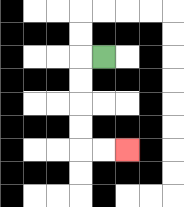{'start': '[4, 2]', 'end': '[5, 6]', 'path_directions': 'L,D,D,D,D,R,R', 'path_coordinates': '[[4, 2], [3, 2], [3, 3], [3, 4], [3, 5], [3, 6], [4, 6], [5, 6]]'}